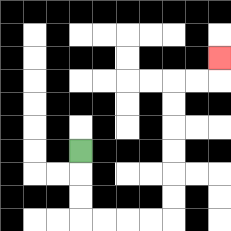{'start': '[3, 6]', 'end': '[9, 2]', 'path_directions': 'D,D,D,R,R,R,R,U,U,U,U,U,U,R,R,U', 'path_coordinates': '[[3, 6], [3, 7], [3, 8], [3, 9], [4, 9], [5, 9], [6, 9], [7, 9], [7, 8], [7, 7], [7, 6], [7, 5], [7, 4], [7, 3], [8, 3], [9, 3], [9, 2]]'}